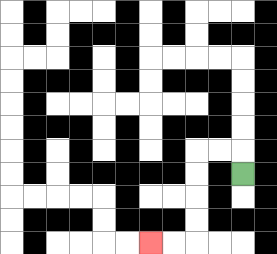{'start': '[10, 7]', 'end': '[6, 10]', 'path_directions': 'U,L,L,D,D,D,D,L,L', 'path_coordinates': '[[10, 7], [10, 6], [9, 6], [8, 6], [8, 7], [8, 8], [8, 9], [8, 10], [7, 10], [6, 10]]'}